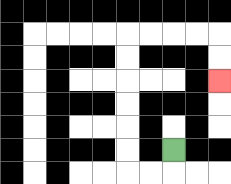{'start': '[7, 6]', 'end': '[9, 3]', 'path_directions': 'D,L,L,U,U,U,U,U,U,R,R,R,R,D,D', 'path_coordinates': '[[7, 6], [7, 7], [6, 7], [5, 7], [5, 6], [5, 5], [5, 4], [5, 3], [5, 2], [5, 1], [6, 1], [7, 1], [8, 1], [9, 1], [9, 2], [9, 3]]'}